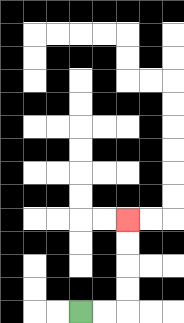{'start': '[3, 13]', 'end': '[5, 9]', 'path_directions': 'R,R,U,U,U,U', 'path_coordinates': '[[3, 13], [4, 13], [5, 13], [5, 12], [5, 11], [5, 10], [5, 9]]'}